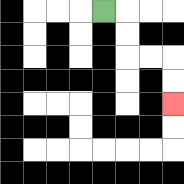{'start': '[4, 0]', 'end': '[7, 4]', 'path_directions': 'R,D,D,R,R,D,D', 'path_coordinates': '[[4, 0], [5, 0], [5, 1], [5, 2], [6, 2], [7, 2], [7, 3], [7, 4]]'}